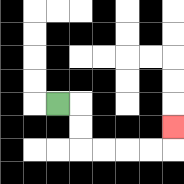{'start': '[2, 4]', 'end': '[7, 5]', 'path_directions': 'R,D,D,R,R,R,R,U', 'path_coordinates': '[[2, 4], [3, 4], [3, 5], [3, 6], [4, 6], [5, 6], [6, 6], [7, 6], [7, 5]]'}